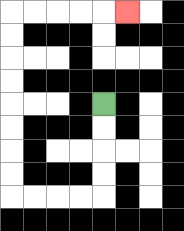{'start': '[4, 4]', 'end': '[5, 0]', 'path_directions': 'D,D,D,D,L,L,L,L,U,U,U,U,U,U,U,U,R,R,R,R,R', 'path_coordinates': '[[4, 4], [4, 5], [4, 6], [4, 7], [4, 8], [3, 8], [2, 8], [1, 8], [0, 8], [0, 7], [0, 6], [0, 5], [0, 4], [0, 3], [0, 2], [0, 1], [0, 0], [1, 0], [2, 0], [3, 0], [4, 0], [5, 0]]'}